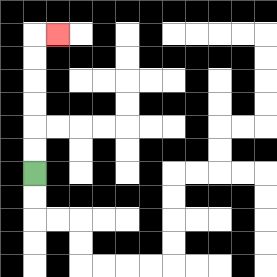{'start': '[1, 7]', 'end': '[2, 1]', 'path_directions': 'U,U,U,U,U,U,R', 'path_coordinates': '[[1, 7], [1, 6], [1, 5], [1, 4], [1, 3], [1, 2], [1, 1], [2, 1]]'}